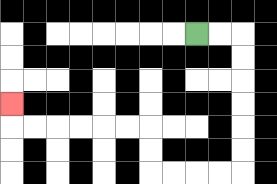{'start': '[8, 1]', 'end': '[0, 4]', 'path_directions': 'R,R,D,D,D,D,D,D,L,L,L,L,U,U,L,L,L,L,L,L,U', 'path_coordinates': '[[8, 1], [9, 1], [10, 1], [10, 2], [10, 3], [10, 4], [10, 5], [10, 6], [10, 7], [9, 7], [8, 7], [7, 7], [6, 7], [6, 6], [6, 5], [5, 5], [4, 5], [3, 5], [2, 5], [1, 5], [0, 5], [0, 4]]'}